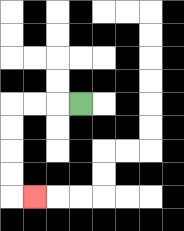{'start': '[3, 4]', 'end': '[1, 8]', 'path_directions': 'L,L,L,D,D,D,D,R', 'path_coordinates': '[[3, 4], [2, 4], [1, 4], [0, 4], [0, 5], [0, 6], [0, 7], [0, 8], [1, 8]]'}